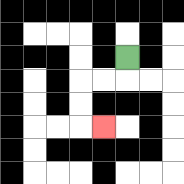{'start': '[5, 2]', 'end': '[4, 5]', 'path_directions': 'D,L,L,D,D,R', 'path_coordinates': '[[5, 2], [5, 3], [4, 3], [3, 3], [3, 4], [3, 5], [4, 5]]'}